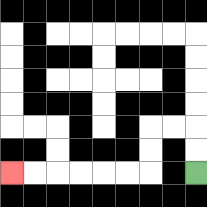{'start': '[8, 7]', 'end': '[0, 7]', 'path_directions': 'U,U,L,L,D,D,L,L,L,L,L,L', 'path_coordinates': '[[8, 7], [8, 6], [8, 5], [7, 5], [6, 5], [6, 6], [6, 7], [5, 7], [4, 7], [3, 7], [2, 7], [1, 7], [0, 7]]'}